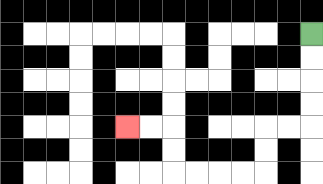{'start': '[13, 1]', 'end': '[5, 5]', 'path_directions': 'D,D,D,D,L,L,D,D,L,L,L,L,U,U,L,L', 'path_coordinates': '[[13, 1], [13, 2], [13, 3], [13, 4], [13, 5], [12, 5], [11, 5], [11, 6], [11, 7], [10, 7], [9, 7], [8, 7], [7, 7], [7, 6], [7, 5], [6, 5], [5, 5]]'}